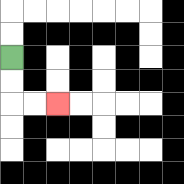{'start': '[0, 2]', 'end': '[2, 4]', 'path_directions': 'D,D,R,R', 'path_coordinates': '[[0, 2], [0, 3], [0, 4], [1, 4], [2, 4]]'}